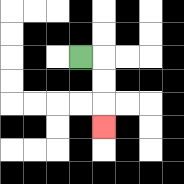{'start': '[3, 2]', 'end': '[4, 5]', 'path_directions': 'R,D,D,D', 'path_coordinates': '[[3, 2], [4, 2], [4, 3], [4, 4], [4, 5]]'}